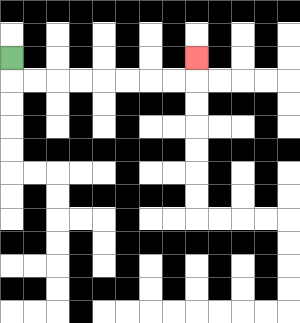{'start': '[0, 2]', 'end': '[8, 2]', 'path_directions': 'D,R,R,R,R,R,R,R,R,U', 'path_coordinates': '[[0, 2], [0, 3], [1, 3], [2, 3], [3, 3], [4, 3], [5, 3], [6, 3], [7, 3], [8, 3], [8, 2]]'}